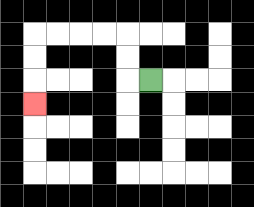{'start': '[6, 3]', 'end': '[1, 4]', 'path_directions': 'L,U,U,L,L,L,L,D,D,D', 'path_coordinates': '[[6, 3], [5, 3], [5, 2], [5, 1], [4, 1], [3, 1], [2, 1], [1, 1], [1, 2], [1, 3], [1, 4]]'}